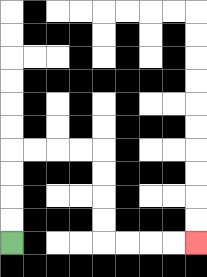{'start': '[0, 10]', 'end': '[8, 10]', 'path_directions': 'U,U,U,U,R,R,R,R,D,D,D,D,R,R,R,R', 'path_coordinates': '[[0, 10], [0, 9], [0, 8], [0, 7], [0, 6], [1, 6], [2, 6], [3, 6], [4, 6], [4, 7], [4, 8], [4, 9], [4, 10], [5, 10], [6, 10], [7, 10], [8, 10]]'}